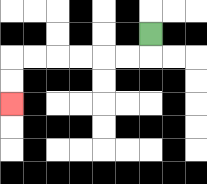{'start': '[6, 1]', 'end': '[0, 4]', 'path_directions': 'D,L,L,L,L,L,L,D,D', 'path_coordinates': '[[6, 1], [6, 2], [5, 2], [4, 2], [3, 2], [2, 2], [1, 2], [0, 2], [0, 3], [0, 4]]'}